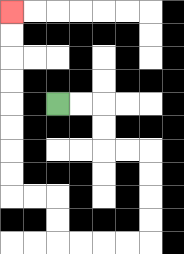{'start': '[2, 4]', 'end': '[0, 0]', 'path_directions': 'R,R,D,D,R,R,D,D,D,D,L,L,L,L,U,U,L,L,U,U,U,U,U,U,U,U', 'path_coordinates': '[[2, 4], [3, 4], [4, 4], [4, 5], [4, 6], [5, 6], [6, 6], [6, 7], [6, 8], [6, 9], [6, 10], [5, 10], [4, 10], [3, 10], [2, 10], [2, 9], [2, 8], [1, 8], [0, 8], [0, 7], [0, 6], [0, 5], [0, 4], [0, 3], [0, 2], [0, 1], [0, 0]]'}